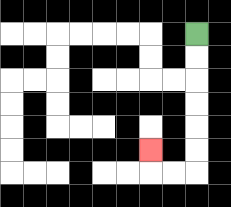{'start': '[8, 1]', 'end': '[6, 6]', 'path_directions': 'D,D,D,D,D,D,L,L,U', 'path_coordinates': '[[8, 1], [8, 2], [8, 3], [8, 4], [8, 5], [8, 6], [8, 7], [7, 7], [6, 7], [6, 6]]'}